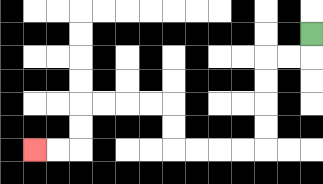{'start': '[13, 1]', 'end': '[1, 6]', 'path_directions': 'D,L,L,D,D,D,D,L,L,L,L,U,U,L,L,L,L,D,D,L,L', 'path_coordinates': '[[13, 1], [13, 2], [12, 2], [11, 2], [11, 3], [11, 4], [11, 5], [11, 6], [10, 6], [9, 6], [8, 6], [7, 6], [7, 5], [7, 4], [6, 4], [5, 4], [4, 4], [3, 4], [3, 5], [3, 6], [2, 6], [1, 6]]'}